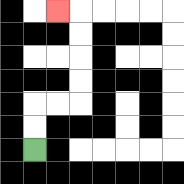{'start': '[1, 6]', 'end': '[2, 0]', 'path_directions': 'U,U,R,R,U,U,U,U,L', 'path_coordinates': '[[1, 6], [1, 5], [1, 4], [2, 4], [3, 4], [3, 3], [3, 2], [3, 1], [3, 0], [2, 0]]'}